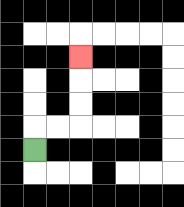{'start': '[1, 6]', 'end': '[3, 2]', 'path_directions': 'U,R,R,U,U,U', 'path_coordinates': '[[1, 6], [1, 5], [2, 5], [3, 5], [3, 4], [3, 3], [3, 2]]'}